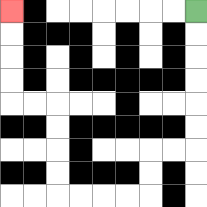{'start': '[8, 0]', 'end': '[0, 0]', 'path_directions': 'D,D,D,D,D,D,L,L,D,D,L,L,L,L,U,U,U,U,L,L,U,U,U,U', 'path_coordinates': '[[8, 0], [8, 1], [8, 2], [8, 3], [8, 4], [8, 5], [8, 6], [7, 6], [6, 6], [6, 7], [6, 8], [5, 8], [4, 8], [3, 8], [2, 8], [2, 7], [2, 6], [2, 5], [2, 4], [1, 4], [0, 4], [0, 3], [0, 2], [0, 1], [0, 0]]'}